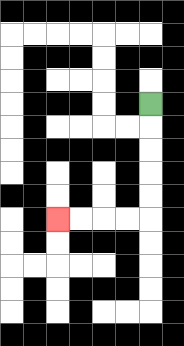{'start': '[6, 4]', 'end': '[2, 9]', 'path_directions': 'D,D,D,D,D,L,L,L,L', 'path_coordinates': '[[6, 4], [6, 5], [6, 6], [6, 7], [6, 8], [6, 9], [5, 9], [4, 9], [3, 9], [2, 9]]'}